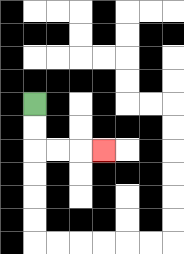{'start': '[1, 4]', 'end': '[4, 6]', 'path_directions': 'D,D,R,R,R', 'path_coordinates': '[[1, 4], [1, 5], [1, 6], [2, 6], [3, 6], [4, 6]]'}